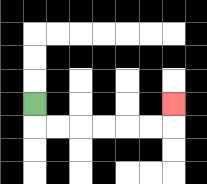{'start': '[1, 4]', 'end': '[7, 4]', 'path_directions': 'D,R,R,R,R,R,R,U', 'path_coordinates': '[[1, 4], [1, 5], [2, 5], [3, 5], [4, 5], [5, 5], [6, 5], [7, 5], [7, 4]]'}